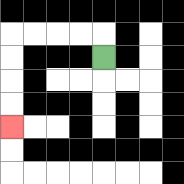{'start': '[4, 2]', 'end': '[0, 5]', 'path_directions': 'U,L,L,L,L,D,D,D,D', 'path_coordinates': '[[4, 2], [4, 1], [3, 1], [2, 1], [1, 1], [0, 1], [0, 2], [0, 3], [0, 4], [0, 5]]'}